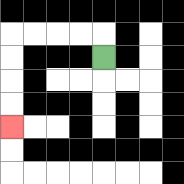{'start': '[4, 2]', 'end': '[0, 5]', 'path_directions': 'U,L,L,L,L,D,D,D,D', 'path_coordinates': '[[4, 2], [4, 1], [3, 1], [2, 1], [1, 1], [0, 1], [0, 2], [0, 3], [0, 4], [0, 5]]'}